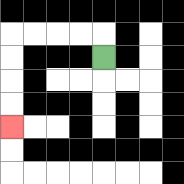{'start': '[4, 2]', 'end': '[0, 5]', 'path_directions': 'U,L,L,L,L,D,D,D,D', 'path_coordinates': '[[4, 2], [4, 1], [3, 1], [2, 1], [1, 1], [0, 1], [0, 2], [0, 3], [0, 4], [0, 5]]'}